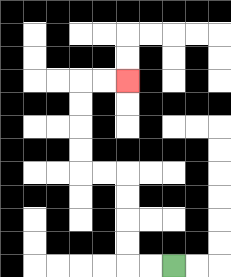{'start': '[7, 11]', 'end': '[5, 3]', 'path_directions': 'L,L,U,U,U,U,L,L,U,U,U,U,R,R', 'path_coordinates': '[[7, 11], [6, 11], [5, 11], [5, 10], [5, 9], [5, 8], [5, 7], [4, 7], [3, 7], [3, 6], [3, 5], [3, 4], [3, 3], [4, 3], [5, 3]]'}